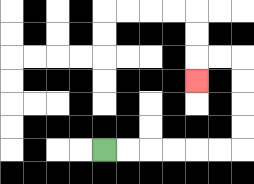{'start': '[4, 6]', 'end': '[8, 3]', 'path_directions': 'R,R,R,R,R,R,U,U,U,U,L,L,D', 'path_coordinates': '[[4, 6], [5, 6], [6, 6], [7, 6], [8, 6], [9, 6], [10, 6], [10, 5], [10, 4], [10, 3], [10, 2], [9, 2], [8, 2], [8, 3]]'}